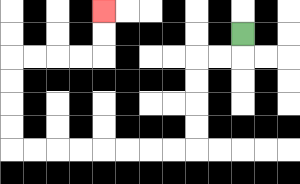{'start': '[10, 1]', 'end': '[4, 0]', 'path_directions': 'D,L,L,D,D,D,D,L,L,L,L,L,L,L,L,U,U,U,U,R,R,R,R,U,U', 'path_coordinates': '[[10, 1], [10, 2], [9, 2], [8, 2], [8, 3], [8, 4], [8, 5], [8, 6], [7, 6], [6, 6], [5, 6], [4, 6], [3, 6], [2, 6], [1, 6], [0, 6], [0, 5], [0, 4], [0, 3], [0, 2], [1, 2], [2, 2], [3, 2], [4, 2], [4, 1], [4, 0]]'}